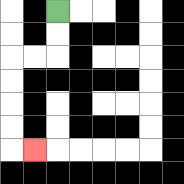{'start': '[2, 0]', 'end': '[1, 6]', 'path_directions': 'D,D,L,L,D,D,D,D,R', 'path_coordinates': '[[2, 0], [2, 1], [2, 2], [1, 2], [0, 2], [0, 3], [0, 4], [0, 5], [0, 6], [1, 6]]'}